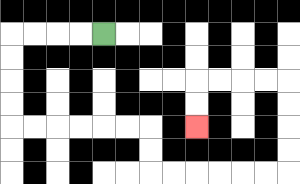{'start': '[4, 1]', 'end': '[8, 5]', 'path_directions': 'L,L,L,L,D,D,D,D,R,R,R,R,R,R,D,D,R,R,R,R,R,R,U,U,U,U,L,L,L,L,D,D', 'path_coordinates': '[[4, 1], [3, 1], [2, 1], [1, 1], [0, 1], [0, 2], [0, 3], [0, 4], [0, 5], [1, 5], [2, 5], [3, 5], [4, 5], [5, 5], [6, 5], [6, 6], [6, 7], [7, 7], [8, 7], [9, 7], [10, 7], [11, 7], [12, 7], [12, 6], [12, 5], [12, 4], [12, 3], [11, 3], [10, 3], [9, 3], [8, 3], [8, 4], [8, 5]]'}